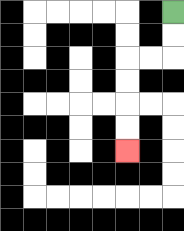{'start': '[7, 0]', 'end': '[5, 6]', 'path_directions': 'D,D,L,L,D,D,D,D', 'path_coordinates': '[[7, 0], [7, 1], [7, 2], [6, 2], [5, 2], [5, 3], [5, 4], [5, 5], [5, 6]]'}